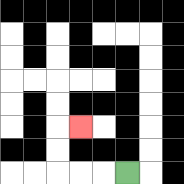{'start': '[5, 7]', 'end': '[3, 5]', 'path_directions': 'L,L,L,U,U,R', 'path_coordinates': '[[5, 7], [4, 7], [3, 7], [2, 7], [2, 6], [2, 5], [3, 5]]'}